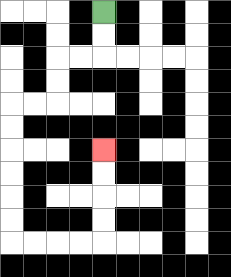{'start': '[4, 0]', 'end': '[4, 6]', 'path_directions': 'D,D,L,L,D,D,L,L,D,D,D,D,D,D,R,R,R,R,U,U,U,U', 'path_coordinates': '[[4, 0], [4, 1], [4, 2], [3, 2], [2, 2], [2, 3], [2, 4], [1, 4], [0, 4], [0, 5], [0, 6], [0, 7], [0, 8], [0, 9], [0, 10], [1, 10], [2, 10], [3, 10], [4, 10], [4, 9], [4, 8], [4, 7], [4, 6]]'}